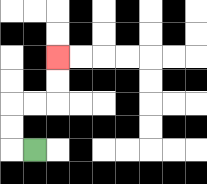{'start': '[1, 6]', 'end': '[2, 2]', 'path_directions': 'L,U,U,R,R,U,U', 'path_coordinates': '[[1, 6], [0, 6], [0, 5], [0, 4], [1, 4], [2, 4], [2, 3], [2, 2]]'}